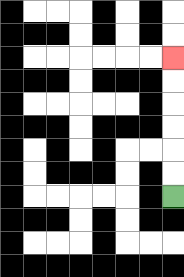{'start': '[7, 8]', 'end': '[7, 2]', 'path_directions': 'U,U,U,U,U,U', 'path_coordinates': '[[7, 8], [7, 7], [7, 6], [7, 5], [7, 4], [7, 3], [7, 2]]'}